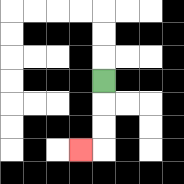{'start': '[4, 3]', 'end': '[3, 6]', 'path_directions': 'D,D,D,L', 'path_coordinates': '[[4, 3], [4, 4], [4, 5], [4, 6], [3, 6]]'}